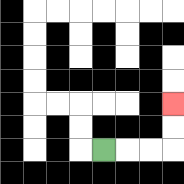{'start': '[4, 6]', 'end': '[7, 4]', 'path_directions': 'R,R,R,U,U', 'path_coordinates': '[[4, 6], [5, 6], [6, 6], [7, 6], [7, 5], [7, 4]]'}